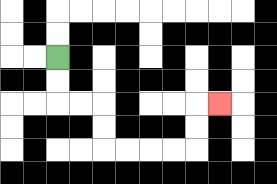{'start': '[2, 2]', 'end': '[9, 4]', 'path_directions': 'D,D,R,R,D,D,R,R,R,R,U,U,R', 'path_coordinates': '[[2, 2], [2, 3], [2, 4], [3, 4], [4, 4], [4, 5], [4, 6], [5, 6], [6, 6], [7, 6], [8, 6], [8, 5], [8, 4], [9, 4]]'}